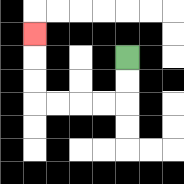{'start': '[5, 2]', 'end': '[1, 1]', 'path_directions': 'D,D,L,L,L,L,U,U,U', 'path_coordinates': '[[5, 2], [5, 3], [5, 4], [4, 4], [3, 4], [2, 4], [1, 4], [1, 3], [1, 2], [1, 1]]'}